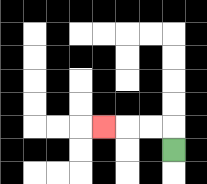{'start': '[7, 6]', 'end': '[4, 5]', 'path_directions': 'U,L,L,L', 'path_coordinates': '[[7, 6], [7, 5], [6, 5], [5, 5], [4, 5]]'}